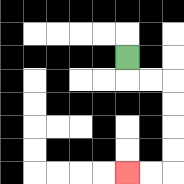{'start': '[5, 2]', 'end': '[5, 7]', 'path_directions': 'D,R,R,D,D,D,D,L,L', 'path_coordinates': '[[5, 2], [5, 3], [6, 3], [7, 3], [7, 4], [7, 5], [7, 6], [7, 7], [6, 7], [5, 7]]'}